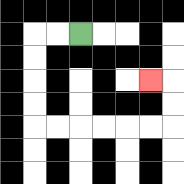{'start': '[3, 1]', 'end': '[6, 3]', 'path_directions': 'L,L,D,D,D,D,R,R,R,R,R,R,U,U,L', 'path_coordinates': '[[3, 1], [2, 1], [1, 1], [1, 2], [1, 3], [1, 4], [1, 5], [2, 5], [3, 5], [4, 5], [5, 5], [6, 5], [7, 5], [7, 4], [7, 3], [6, 3]]'}